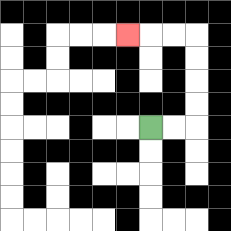{'start': '[6, 5]', 'end': '[5, 1]', 'path_directions': 'R,R,U,U,U,U,L,L,L', 'path_coordinates': '[[6, 5], [7, 5], [8, 5], [8, 4], [8, 3], [8, 2], [8, 1], [7, 1], [6, 1], [5, 1]]'}